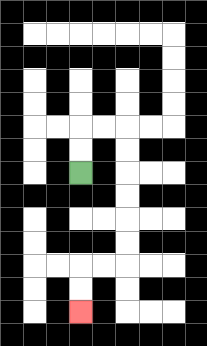{'start': '[3, 7]', 'end': '[3, 13]', 'path_directions': 'U,U,R,R,D,D,D,D,D,D,L,L,D,D', 'path_coordinates': '[[3, 7], [3, 6], [3, 5], [4, 5], [5, 5], [5, 6], [5, 7], [5, 8], [5, 9], [5, 10], [5, 11], [4, 11], [3, 11], [3, 12], [3, 13]]'}